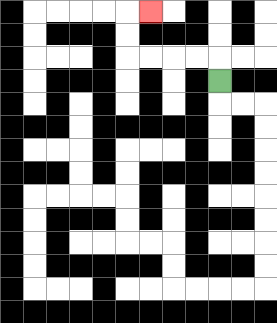{'start': '[9, 3]', 'end': '[6, 0]', 'path_directions': 'U,L,L,L,L,U,U,R', 'path_coordinates': '[[9, 3], [9, 2], [8, 2], [7, 2], [6, 2], [5, 2], [5, 1], [5, 0], [6, 0]]'}